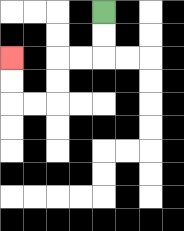{'start': '[4, 0]', 'end': '[0, 2]', 'path_directions': 'D,D,L,L,D,D,L,L,U,U', 'path_coordinates': '[[4, 0], [4, 1], [4, 2], [3, 2], [2, 2], [2, 3], [2, 4], [1, 4], [0, 4], [0, 3], [0, 2]]'}